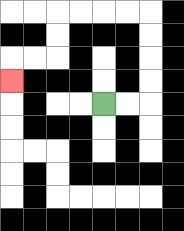{'start': '[4, 4]', 'end': '[0, 3]', 'path_directions': 'R,R,U,U,U,U,L,L,L,L,D,D,L,L,D', 'path_coordinates': '[[4, 4], [5, 4], [6, 4], [6, 3], [6, 2], [6, 1], [6, 0], [5, 0], [4, 0], [3, 0], [2, 0], [2, 1], [2, 2], [1, 2], [0, 2], [0, 3]]'}